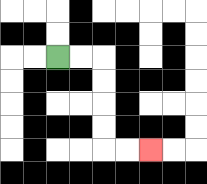{'start': '[2, 2]', 'end': '[6, 6]', 'path_directions': 'R,R,D,D,D,D,R,R', 'path_coordinates': '[[2, 2], [3, 2], [4, 2], [4, 3], [4, 4], [4, 5], [4, 6], [5, 6], [6, 6]]'}